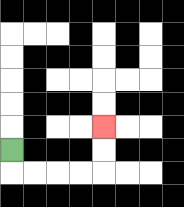{'start': '[0, 6]', 'end': '[4, 5]', 'path_directions': 'D,R,R,R,R,U,U', 'path_coordinates': '[[0, 6], [0, 7], [1, 7], [2, 7], [3, 7], [4, 7], [4, 6], [4, 5]]'}